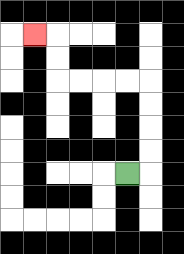{'start': '[5, 7]', 'end': '[1, 1]', 'path_directions': 'R,U,U,U,U,L,L,L,L,U,U,L', 'path_coordinates': '[[5, 7], [6, 7], [6, 6], [6, 5], [6, 4], [6, 3], [5, 3], [4, 3], [3, 3], [2, 3], [2, 2], [2, 1], [1, 1]]'}